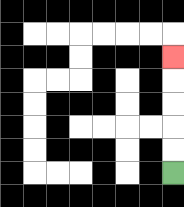{'start': '[7, 7]', 'end': '[7, 2]', 'path_directions': 'U,U,U,U,U', 'path_coordinates': '[[7, 7], [7, 6], [7, 5], [7, 4], [7, 3], [7, 2]]'}